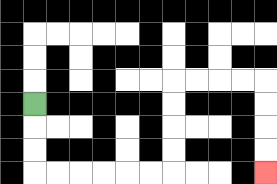{'start': '[1, 4]', 'end': '[11, 7]', 'path_directions': 'D,D,D,R,R,R,R,R,R,U,U,U,U,R,R,R,R,D,D,D,D', 'path_coordinates': '[[1, 4], [1, 5], [1, 6], [1, 7], [2, 7], [3, 7], [4, 7], [5, 7], [6, 7], [7, 7], [7, 6], [7, 5], [7, 4], [7, 3], [8, 3], [9, 3], [10, 3], [11, 3], [11, 4], [11, 5], [11, 6], [11, 7]]'}